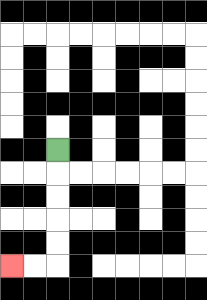{'start': '[2, 6]', 'end': '[0, 11]', 'path_directions': 'D,D,D,D,D,L,L', 'path_coordinates': '[[2, 6], [2, 7], [2, 8], [2, 9], [2, 10], [2, 11], [1, 11], [0, 11]]'}